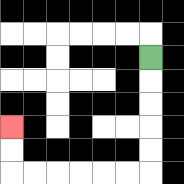{'start': '[6, 2]', 'end': '[0, 5]', 'path_directions': 'D,D,D,D,D,L,L,L,L,L,L,U,U', 'path_coordinates': '[[6, 2], [6, 3], [6, 4], [6, 5], [6, 6], [6, 7], [5, 7], [4, 7], [3, 7], [2, 7], [1, 7], [0, 7], [0, 6], [0, 5]]'}